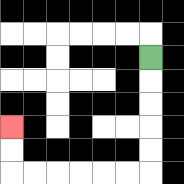{'start': '[6, 2]', 'end': '[0, 5]', 'path_directions': 'D,D,D,D,D,L,L,L,L,L,L,U,U', 'path_coordinates': '[[6, 2], [6, 3], [6, 4], [6, 5], [6, 6], [6, 7], [5, 7], [4, 7], [3, 7], [2, 7], [1, 7], [0, 7], [0, 6], [0, 5]]'}